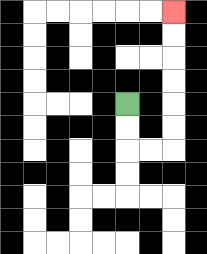{'start': '[5, 4]', 'end': '[7, 0]', 'path_directions': 'D,D,R,R,U,U,U,U,U,U', 'path_coordinates': '[[5, 4], [5, 5], [5, 6], [6, 6], [7, 6], [7, 5], [7, 4], [7, 3], [7, 2], [7, 1], [7, 0]]'}